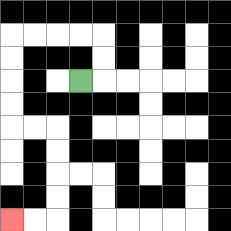{'start': '[3, 3]', 'end': '[0, 9]', 'path_directions': 'R,U,U,L,L,L,L,D,D,D,D,R,R,D,D,D,D,L,L', 'path_coordinates': '[[3, 3], [4, 3], [4, 2], [4, 1], [3, 1], [2, 1], [1, 1], [0, 1], [0, 2], [0, 3], [0, 4], [0, 5], [1, 5], [2, 5], [2, 6], [2, 7], [2, 8], [2, 9], [1, 9], [0, 9]]'}